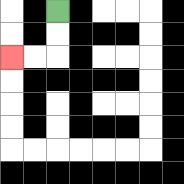{'start': '[2, 0]', 'end': '[0, 2]', 'path_directions': 'D,D,L,L', 'path_coordinates': '[[2, 0], [2, 1], [2, 2], [1, 2], [0, 2]]'}